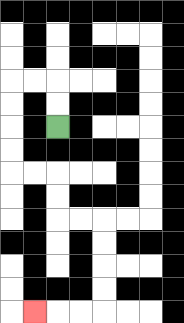{'start': '[2, 5]', 'end': '[1, 13]', 'path_directions': 'U,U,L,L,D,D,D,D,R,R,D,D,R,R,D,D,D,D,L,L,L', 'path_coordinates': '[[2, 5], [2, 4], [2, 3], [1, 3], [0, 3], [0, 4], [0, 5], [0, 6], [0, 7], [1, 7], [2, 7], [2, 8], [2, 9], [3, 9], [4, 9], [4, 10], [4, 11], [4, 12], [4, 13], [3, 13], [2, 13], [1, 13]]'}